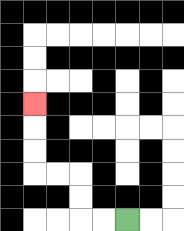{'start': '[5, 9]', 'end': '[1, 4]', 'path_directions': 'L,L,U,U,L,L,U,U,U', 'path_coordinates': '[[5, 9], [4, 9], [3, 9], [3, 8], [3, 7], [2, 7], [1, 7], [1, 6], [1, 5], [1, 4]]'}